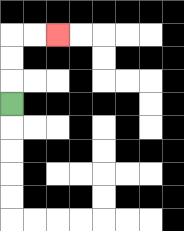{'start': '[0, 4]', 'end': '[2, 1]', 'path_directions': 'U,U,U,R,R', 'path_coordinates': '[[0, 4], [0, 3], [0, 2], [0, 1], [1, 1], [2, 1]]'}